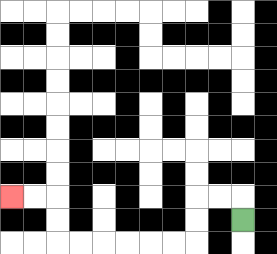{'start': '[10, 9]', 'end': '[0, 8]', 'path_directions': 'U,L,L,D,D,L,L,L,L,L,L,U,U,L,L', 'path_coordinates': '[[10, 9], [10, 8], [9, 8], [8, 8], [8, 9], [8, 10], [7, 10], [6, 10], [5, 10], [4, 10], [3, 10], [2, 10], [2, 9], [2, 8], [1, 8], [0, 8]]'}